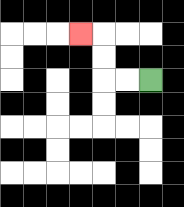{'start': '[6, 3]', 'end': '[3, 1]', 'path_directions': 'L,L,U,U,L', 'path_coordinates': '[[6, 3], [5, 3], [4, 3], [4, 2], [4, 1], [3, 1]]'}